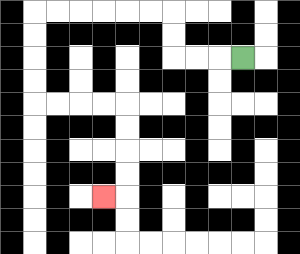{'start': '[10, 2]', 'end': '[4, 8]', 'path_directions': 'L,L,L,U,U,L,L,L,L,L,L,D,D,D,D,R,R,R,R,D,D,D,D,L', 'path_coordinates': '[[10, 2], [9, 2], [8, 2], [7, 2], [7, 1], [7, 0], [6, 0], [5, 0], [4, 0], [3, 0], [2, 0], [1, 0], [1, 1], [1, 2], [1, 3], [1, 4], [2, 4], [3, 4], [4, 4], [5, 4], [5, 5], [5, 6], [5, 7], [5, 8], [4, 8]]'}